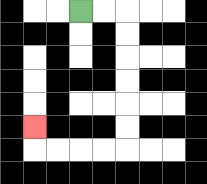{'start': '[3, 0]', 'end': '[1, 5]', 'path_directions': 'R,R,D,D,D,D,D,D,L,L,L,L,U', 'path_coordinates': '[[3, 0], [4, 0], [5, 0], [5, 1], [5, 2], [5, 3], [5, 4], [5, 5], [5, 6], [4, 6], [3, 6], [2, 6], [1, 6], [1, 5]]'}